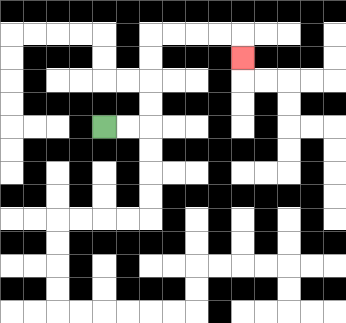{'start': '[4, 5]', 'end': '[10, 2]', 'path_directions': 'R,R,U,U,U,U,R,R,R,R,D', 'path_coordinates': '[[4, 5], [5, 5], [6, 5], [6, 4], [6, 3], [6, 2], [6, 1], [7, 1], [8, 1], [9, 1], [10, 1], [10, 2]]'}